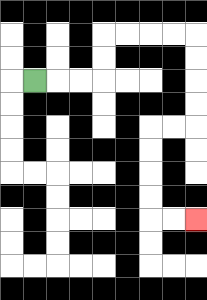{'start': '[1, 3]', 'end': '[8, 9]', 'path_directions': 'R,R,R,U,U,R,R,R,R,D,D,D,D,L,L,D,D,D,D,R,R', 'path_coordinates': '[[1, 3], [2, 3], [3, 3], [4, 3], [4, 2], [4, 1], [5, 1], [6, 1], [7, 1], [8, 1], [8, 2], [8, 3], [8, 4], [8, 5], [7, 5], [6, 5], [6, 6], [6, 7], [6, 8], [6, 9], [7, 9], [8, 9]]'}